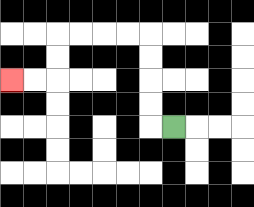{'start': '[7, 5]', 'end': '[0, 3]', 'path_directions': 'L,U,U,U,U,L,L,L,L,D,D,L,L', 'path_coordinates': '[[7, 5], [6, 5], [6, 4], [6, 3], [6, 2], [6, 1], [5, 1], [4, 1], [3, 1], [2, 1], [2, 2], [2, 3], [1, 3], [0, 3]]'}